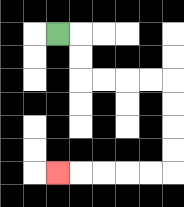{'start': '[2, 1]', 'end': '[2, 7]', 'path_directions': 'R,D,D,R,R,R,R,D,D,D,D,L,L,L,L,L', 'path_coordinates': '[[2, 1], [3, 1], [3, 2], [3, 3], [4, 3], [5, 3], [6, 3], [7, 3], [7, 4], [7, 5], [7, 6], [7, 7], [6, 7], [5, 7], [4, 7], [3, 7], [2, 7]]'}